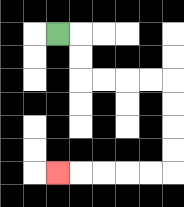{'start': '[2, 1]', 'end': '[2, 7]', 'path_directions': 'R,D,D,R,R,R,R,D,D,D,D,L,L,L,L,L', 'path_coordinates': '[[2, 1], [3, 1], [3, 2], [3, 3], [4, 3], [5, 3], [6, 3], [7, 3], [7, 4], [7, 5], [7, 6], [7, 7], [6, 7], [5, 7], [4, 7], [3, 7], [2, 7]]'}